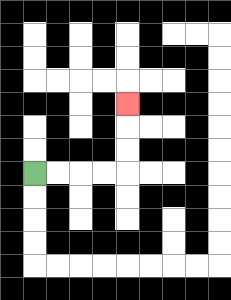{'start': '[1, 7]', 'end': '[5, 4]', 'path_directions': 'R,R,R,R,U,U,U', 'path_coordinates': '[[1, 7], [2, 7], [3, 7], [4, 7], [5, 7], [5, 6], [5, 5], [5, 4]]'}